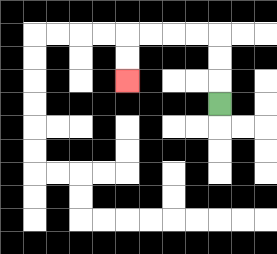{'start': '[9, 4]', 'end': '[5, 3]', 'path_directions': 'U,U,U,L,L,L,L,D,D', 'path_coordinates': '[[9, 4], [9, 3], [9, 2], [9, 1], [8, 1], [7, 1], [6, 1], [5, 1], [5, 2], [5, 3]]'}